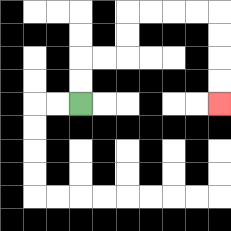{'start': '[3, 4]', 'end': '[9, 4]', 'path_directions': 'U,U,R,R,U,U,R,R,R,R,D,D,D,D', 'path_coordinates': '[[3, 4], [3, 3], [3, 2], [4, 2], [5, 2], [5, 1], [5, 0], [6, 0], [7, 0], [8, 0], [9, 0], [9, 1], [9, 2], [9, 3], [9, 4]]'}